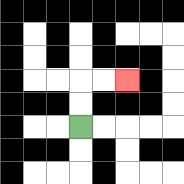{'start': '[3, 5]', 'end': '[5, 3]', 'path_directions': 'U,U,R,R', 'path_coordinates': '[[3, 5], [3, 4], [3, 3], [4, 3], [5, 3]]'}